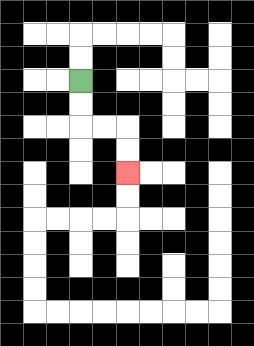{'start': '[3, 3]', 'end': '[5, 7]', 'path_directions': 'D,D,R,R,D,D', 'path_coordinates': '[[3, 3], [3, 4], [3, 5], [4, 5], [5, 5], [5, 6], [5, 7]]'}